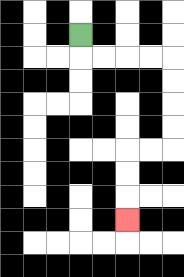{'start': '[3, 1]', 'end': '[5, 9]', 'path_directions': 'D,R,R,R,R,D,D,D,D,L,L,D,D,D', 'path_coordinates': '[[3, 1], [3, 2], [4, 2], [5, 2], [6, 2], [7, 2], [7, 3], [7, 4], [7, 5], [7, 6], [6, 6], [5, 6], [5, 7], [5, 8], [5, 9]]'}